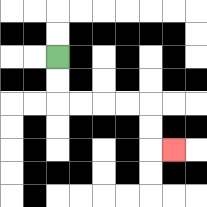{'start': '[2, 2]', 'end': '[7, 6]', 'path_directions': 'D,D,R,R,R,R,D,D,R', 'path_coordinates': '[[2, 2], [2, 3], [2, 4], [3, 4], [4, 4], [5, 4], [6, 4], [6, 5], [6, 6], [7, 6]]'}